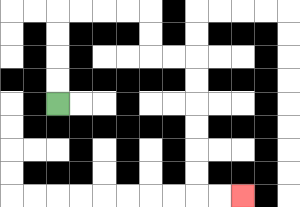{'start': '[2, 4]', 'end': '[10, 8]', 'path_directions': 'U,U,U,U,R,R,R,R,D,D,R,R,D,D,D,D,D,D,R,R', 'path_coordinates': '[[2, 4], [2, 3], [2, 2], [2, 1], [2, 0], [3, 0], [4, 0], [5, 0], [6, 0], [6, 1], [6, 2], [7, 2], [8, 2], [8, 3], [8, 4], [8, 5], [8, 6], [8, 7], [8, 8], [9, 8], [10, 8]]'}